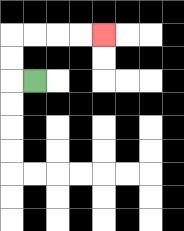{'start': '[1, 3]', 'end': '[4, 1]', 'path_directions': 'L,U,U,R,R,R,R', 'path_coordinates': '[[1, 3], [0, 3], [0, 2], [0, 1], [1, 1], [2, 1], [3, 1], [4, 1]]'}